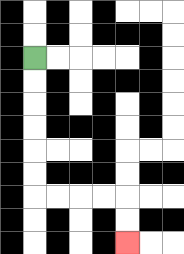{'start': '[1, 2]', 'end': '[5, 10]', 'path_directions': 'D,D,D,D,D,D,R,R,R,R,D,D', 'path_coordinates': '[[1, 2], [1, 3], [1, 4], [1, 5], [1, 6], [1, 7], [1, 8], [2, 8], [3, 8], [4, 8], [5, 8], [5, 9], [5, 10]]'}